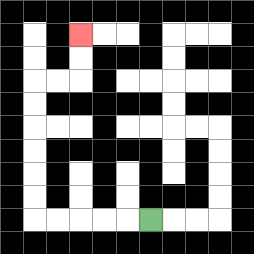{'start': '[6, 9]', 'end': '[3, 1]', 'path_directions': 'L,L,L,L,L,U,U,U,U,U,U,R,R,U,U', 'path_coordinates': '[[6, 9], [5, 9], [4, 9], [3, 9], [2, 9], [1, 9], [1, 8], [1, 7], [1, 6], [1, 5], [1, 4], [1, 3], [2, 3], [3, 3], [3, 2], [3, 1]]'}